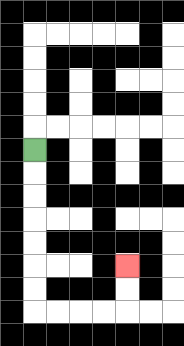{'start': '[1, 6]', 'end': '[5, 11]', 'path_directions': 'D,D,D,D,D,D,D,R,R,R,R,U,U', 'path_coordinates': '[[1, 6], [1, 7], [1, 8], [1, 9], [1, 10], [1, 11], [1, 12], [1, 13], [2, 13], [3, 13], [4, 13], [5, 13], [5, 12], [5, 11]]'}